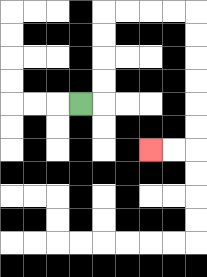{'start': '[3, 4]', 'end': '[6, 6]', 'path_directions': 'R,U,U,U,U,R,R,R,R,D,D,D,D,D,D,L,L', 'path_coordinates': '[[3, 4], [4, 4], [4, 3], [4, 2], [4, 1], [4, 0], [5, 0], [6, 0], [7, 0], [8, 0], [8, 1], [8, 2], [8, 3], [8, 4], [8, 5], [8, 6], [7, 6], [6, 6]]'}